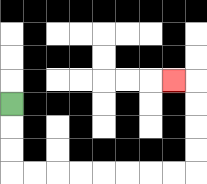{'start': '[0, 4]', 'end': '[7, 3]', 'path_directions': 'D,D,D,R,R,R,R,R,R,R,R,U,U,U,U,L', 'path_coordinates': '[[0, 4], [0, 5], [0, 6], [0, 7], [1, 7], [2, 7], [3, 7], [4, 7], [5, 7], [6, 7], [7, 7], [8, 7], [8, 6], [8, 5], [8, 4], [8, 3], [7, 3]]'}